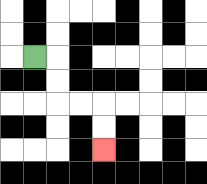{'start': '[1, 2]', 'end': '[4, 6]', 'path_directions': 'R,D,D,R,R,D,D', 'path_coordinates': '[[1, 2], [2, 2], [2, 3], [2, 4], [3, 4], [4, 4], [4, 5], [4, 6]]'}